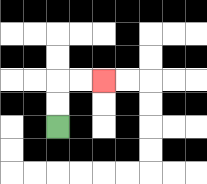{'start': '[2, 5]', 'end': '[4, 3]', 'path_directions': 'U,U,R,R', 'path_coordinates': '[[2, 5], [2, 4], [2, 3], [3, 3], [4, 3]]'}